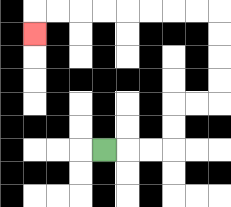{'start': '[4, 6]', 'end': '[1, 1]', 'path_directions': 'R,R,R,U,U,R,R,U,U,U,U,L,L,L,L,L,L,L,L,D', 'path_coordinates': '[[4, 6], [5, 6], [6, 6], [7, 6], [7, 5], [7, 4], [8, 4], [9, 4], [9, 3], [9, 2], [9, 1], [9, 0], [8, 0], [7, 0], [6, 0], [5, 0], [4, 0], [3, 0], [2, 0], [1, 0], [1, 1]]'}